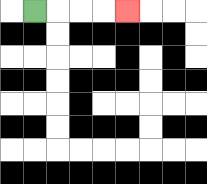{'start': '[1, 0]', 'end': '[5, 0]', 'path_directions': 'R,R,R,R', 'path_coordinates': '[[1, 0], [2, 0], [3, 0], [4, 0], [5, 0]]'}